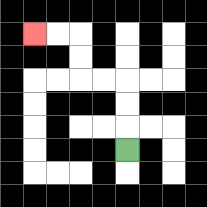{'start': '[5, 6]', 'end': '[1, 1]', 'path_directions': 'U,U,U,L,L,U,U,L,L', 'path_coordinates': '[[5, 6], [5, 5], [5, 4], [5, 3], [4, 3], [3, 3], [3, 2], [3, 1], [2, 1], [1, 1]]'}